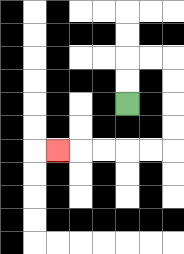{'start': '[5, 4]', 'end': '[2, 6]', 'path_directions': 'U,U,R,R,D,D,D,D,L,L,L,L,L', 'path_coordinates': '[[5, 4], [5, 3], [5, 2], [6, 2], [7, 2], [7, 3], [7, 4], [7, 5], [7, 6], [6, 6], [5, 6], [4, 6], [3, 6], [2, 6]]'}